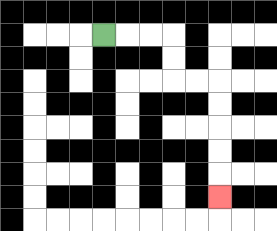{'start': '[4, 1]', 'end': '[9, 8]', 'path_directions': 'R,R,R,D,D,R,R,D,D,D,D,D', 'path_coordinates': '[[4, 1], [5, 1], [6, 1], [7, 1], [7, 2], [7, 3], [8, 3], [9, 3], [9, 4], [9, 5], [9, 6], [9, 7], [9, 8]]'}